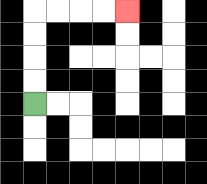{'start': '[1, 4]', 'end': '[5, 0]', 'path_directions': 'U,U,U,U,R,R,R,R', 'path_coordinates': '[[1, 4], [1, 3], [1, 2], [1, 1], [1, 0], [2, 0], [3, 0], [4, 0], [5, 0]]'}